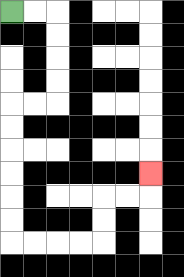{'start': '[0, 0]', 'end': '[6, 7]', 'path_directions': 'R,R,D,D,D,D,L,L,D,D,D,D,D,D,R,R,R,R,U,U,R,R,U', 'path_coordinates': '[[0, 0], [1, 0], [2, 0], [2, 1], [2, 2], [2, 3], [2, 4], [1, 4], [0, 4], [0, 5], [0, 6], [0, 7], [0, 8], [0, 9], [0, 10], [1, 10], [2, 10], [3, 10], [4, 10], [4, 9], [4, 8], [5, 8], [6, 8], [6, 7]]'}